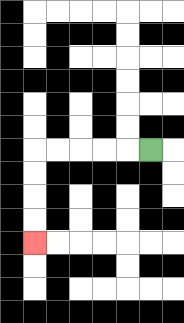{'start': '[6, 6]', 'end': '[1, 10]', 'path_directions': 'L,L,L,L,L,D,D,D,D', 'path_coordinates': '[[6, 6], [5, 6], [4, 6], [3, 6], [2, 6], [1, 6], [1, 7], [1, 8], [1, 9], [1, 10]]'}